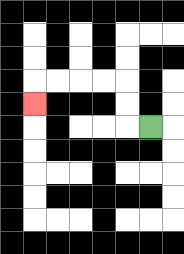{'start': '[6, 5]', 'end': '[1, 4]', 'path_directions': 'L,U,U,L,L,L,L,D', 'path_coordinates': '[[6, 5], [5, 5], [5, 4], [5, 3], [4, 3], [3, 3], [2, 3], [1, 3], [1, 4]]'}